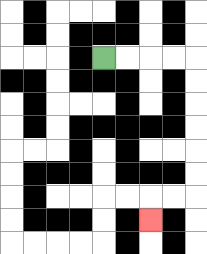{'start': '[4, 2]', 'end': '[6, 9]', 'path_directions': 'R,R,R,R,D,D,D,D,D,D,L,L,D', 'path_coordinates': '[[4, 2], [5, 2], [6, 2], [7, 2], [8, 2], [8, 3], [8, 4], [8, 5], [8, 6], [8, 7], [8, 8], [7, 8], [6, 8], [6, 9]]'}